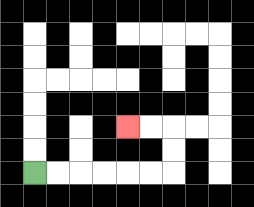{'start': '[1, 7]', 'end': '[5, 5]', 'path_directions': 'R,R,R,R,R,R,U,U,L,L', 'path_coordinates': '[[1, 7], [2, 7], [3, 7], [4, 7], [5, 7], [6, 7], [7, 7], [7, 6], [7, 5], [6, 5], [5, 5]]'}